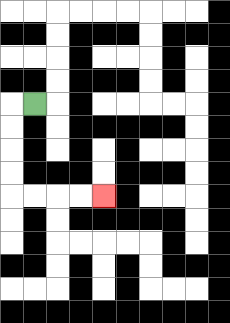{'start': '[1, 4]', 'end': '[4, 8]', 'path_directions': 'L,D,D,D,D,R,R,R,R', 'path_coordinates': '[[1, 4], [0, 4], [0, 5], [0, 6], [0, 7], [0, 8], [1, 8], [2, 8], [3, 8], [4, 8]]'}